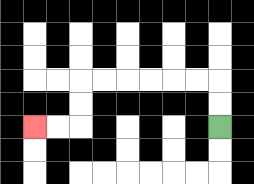{'start': '[9, 5]', 'end': '[1, 5]', 'path_directions': 'U,U,L,L,L,L,L,L,D,D,L,L', 'path_coordinates': '[[9, 5], [9, 4], [9, 3], [8, 3], [7, 3], [6, 3], [5, 3], [4, 3], [3, 3], [3, 4], [3, 5], [2, 5], [1, 5]]'}